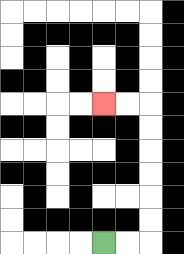{'start': '[4, 10]', 'end': '[4, 4]', 'path_directions': 'R,R,U,U,U,U,U,U,L,L', 'path_coordinates': '[[4, 10], [5, 10], [6, 10], [6, 9], [6, 8], [6, 7], [6, 6], [6, 5], [6, 4], [5, 4], [4, 4]]'}